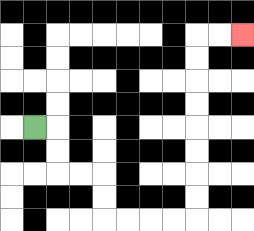{'start': '[1, 5]', 'end': '[10, 1]', 'path_directions': 'R,D,D,R,R,D,D,R,R,R,R,U,U,U,U,U,U,U,U,R,R', 'path_coordinates': '[[1, 5], [2, 5], [2, 6], [2, 7], [3, 7], [4, 7], [4, 8], [4, 9], [5, 9], [6, 9], [7, 9], [8, 9], [8, 8], [8, 7], [8, 6], [8, 5], [8, 4], [8, 3], [8, 2], [8, 1], [9, 1], [10, 1]]'}